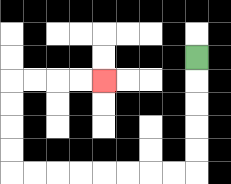{'start': '[8, 2]', 'end': '[4, 3]', 'path_directions': 'D,D,D,D,D,L,L,L,L,L,L,L,L,U,U,U,U,R,R,R,R', 'path_coordinates': '[[8, 2], [8, 3], [8, 4], [8, 5], [8, 6], [8, 7], [7, 7], [6, 7], [5, 7], [4, 7], [3, 7], [2, 7], [1, 7], [0, 7], [0, 6], [0, 5], [0, 4], [0, 3], [1, 3], [2, 3], [3, 3], [4, 3]]'}